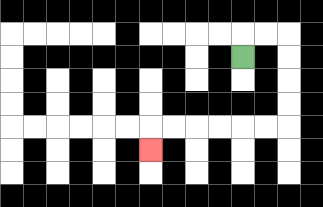{'start': '[10, 2]', 'end': '[6, 6]', 'path_directions': 'U,R,R,D,D,D,D,L,L,L,L,L,L,D', 'path_coordinates': '[[10, 2], [10, 1], [11, 1], [12, 1], [12, 2], [12, 3], [12, 4], [12, 5], [11, 5], [10, 5], [9, 5], [8, 5], [7, 5], [6, 5], [6, 6]]'}